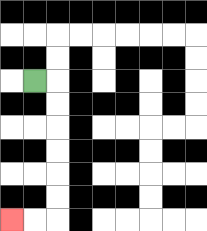{'start': '[1, 3]', 'end': '[0, 9]', 'path_directions': 'R,D,D,D,D,D,D,L,L', 'path_coordinates': '[[1, 3], [2, 3], [2, 4], [2, 5], [2, 6], [2, 7], [2, 8], [2, 9], [1, 9], [0, 9]]'}